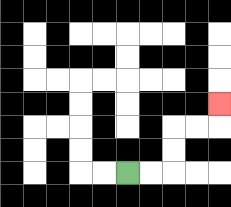{'start': '[5, 7]', 'end': '[9, 4]', 'path_directions': 'R,R,U,U,R,R,U', 'path_coordinates': '[[5, 7], [6, 7], [7, 7], [7, 6], [7, 5], [8, 5], [9, 5], [9, 4]]'}